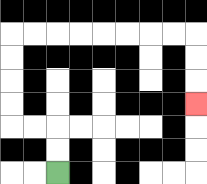{'start': '[2, 7]', 'end': '[8, 4]', 'path_directions': 'U,U,L,L,U,U,U,U,R,R,R,R,R,R,R,R,D,D,D', 'path_coordinates': '[[2, 7], [2, 6], [2, 5], [1, 5], [0, 5], [0, 4], [0, 3], [0, 2], [0, 1], [1, 1], [2, 1], [3, 1], [4, 1], [5, 1], [6, 1], [7, 1], [8, 1], [8, 2], [8, 3], [8, 4]]'}